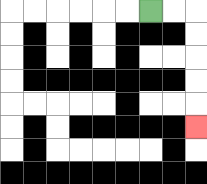{'start': '[6, 0]', 'end': '[8, 5]', 'path_directions': 'R,R,D,D,D,D,D', 'path_coordinates': '[[6, 0], [7, 0], [8, 0], [8, 1], [8, 2], [8, 3], [8, 4], [8, 5]]'}